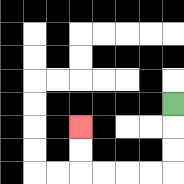{'start': '[7, 4]', 'end': '[3, 5]', 'path_directions': 'D,D,D,L,L,L,L,U,U', 'path_coordinates': '[[7, 4], [7, 5], [7, 6], [7, 7], [6, 7], [5, 7], [4, 7], [3, 7], [3, 6], [3, 5]]'}